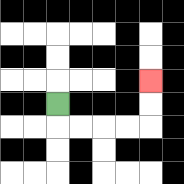{'start': '[2, 4]', 'end': '[6, 3]', 'path_directions': 'D,R,R,R,R,U,U', 'path_coordinates': '[[2, 4], [2, 5], [3, 5], [4, 5], [5, 5], [6, 5], [6, 4], [6, 3]]'}